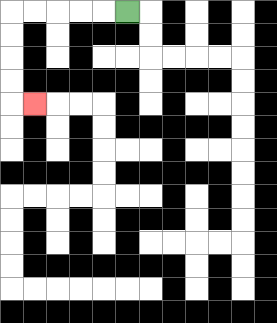{'start': '[5, 0]', 'end': '[1, 4]', 'path_directions': 'L,L,L,L,L,D,D,D,D,R', 'path_coordinates': '[[5, 0], [4, 0], [3, 0], [2, 0], [1, 0], [0, 0], [0, 1], [0, 2], [0, 3], [0, 4], [1, 4]]'}